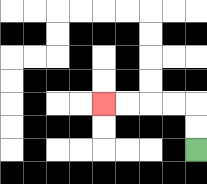{'start': '[8, 6]', 'end': '[4, 4]', 'path_directions': 'U,U,L,L,L,L', 'path_coordinates': '[[8, 6], [8, 5], [8, 4], [7, 4], [6, 4], [5, 4], [4, 4]]'}